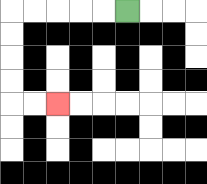{'start': '[5, 0]', 'end': '[2, 4]', 'path_directions': 'L,L,L,L,L,D,D,D,D,R,R', 'path_coordinates': '[[5, 0], [4, 0], [3, 0], [2, 0], [1, 0], [0, 0], [0, 1], [0, 2], [0, 3], [0, 4], [1, 4], [2, 4]]'}